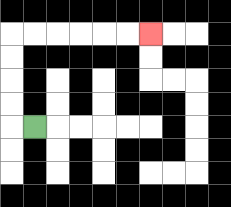{'start': '[1, 5]', 'end': '[6, 1]', 'path_directions': 'L,U,U,U,U,R,R,R,R,R,R', 'path_coordinates': '[[1, 5], [0, 5], [0, 4], [0, 3], [0, 2], [0, 1], [1, 1], [2, 1], [3, 1], [4, 1], [5, 1], [6, 1]]'}